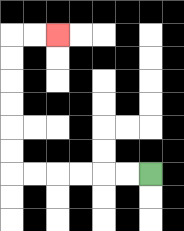{'start': '[6, 7]', 'end': '[2, 1]', 'path_directions': 'L,L,L,L,L,L,U,U,U,U,U,U,R,R', 'path_coordinates': '[[6, 7], [5, 7], [4, 7], [3, 7], [2, 7], [1, 7], [0, 7], [0, 6], [0, 5], [0, 4], [0, 3], [0, 2], [0, 1], [1, 1], [2, 1]]'}